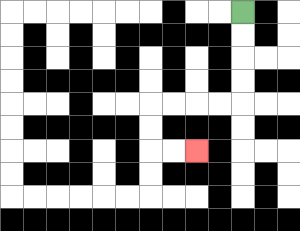{'start': '[10, 0]', 'end': '[8, 6]', 'path_directions': 'D,D,D,D,L,L,L,L,D,D,R,R', 'path_coordinates': '[[10, 0], [10, 1], [10, 2], [10, 3], [10, 4], [9, 4], [8, 4], [7, 4], [6, 4], [6, 5], [6, 6], [7, 6], [8, 6]]'}